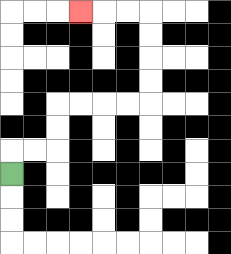{'start': '[0, 7]', 'end': '[3, 0]', 'path_directions': 'U,R,R,U,U,R,R,R,R,U,U,U,U,L,L,L', 'path_coordinates': '[[0, 7], [0, 6], [1, 6], [2, 6], [2, 5], [2, 4], [3, 4], [4, 4], [5, 4], [6, 4], [6, 3], [6, 2], [6, 1], [6, 0], [5, 0], [4, 0], [3, 0]]'}